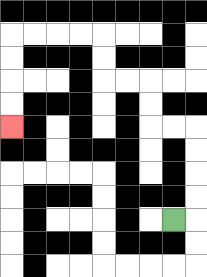{'start': '[7, 9]', 'end': '[0, 5]', 'path_directions': 'R,U,U,U,U,L,L,U,U,L,L,U,U,L,L,L,L,D,D,D,D', 'path_coordinates': '[[7, 9], [8, 9], [8, 8], [8, 7], [8, 6], [8, 5], [7, 5], [6, 5], [6, 4], [6, 3], [5, 3], [4, 3], [4, 2], [4, 1], [3, 1], [2, 1], [1, 1], [0, 1], [0, 2], [0, 3], [0, 4], [0, 5]]'}